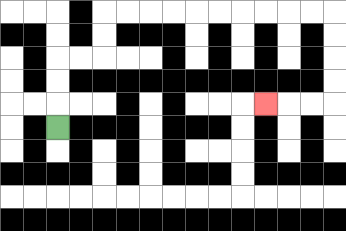{'start': '[2, 5]', 'end': '[11, 4]', 'path_directions': 'U,U,U,R,R,U,U,R,R,R,R,R,R,R,R,R,R,D,D,D,D,L,L,L', 'path_coordinates': '[[2, 5], [2, 4], [2, 3], [2, 2], [3, 2], [4, 2], [4, 1], [4, 0], [5, 0], [6, 0], [7, 0], [8, 0], [9, 0], [10, 0], [11, 0], [12, 0], [13, 0], [14, 0], [14, 1], [14, 2], [14, 3], [14, 4], [13, 4], [12, 4], [11, 4]]'}